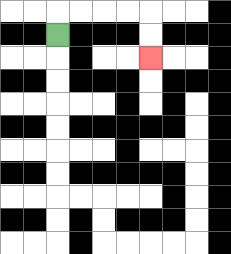{'start': '[2, 1]', 'end': '[6, 2]', 'path_directions': 'U,R,R,R,R,D,D', 'path_coordinates': '[[2, 1], [2, 0], [3, 0], [4, 0], [5, 0], [6, 0], [6, 1], [6, 2]]'}